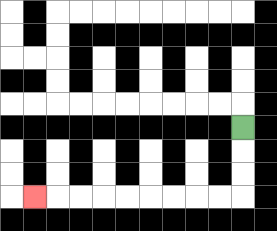{'start': '[10, 5]', 'end': '[1, 8]', 'path_directions': 'D,D,D,L,L,L,L,L,L,L,L,L', 'path_coordinates': '[[10, 5], [10, 6], [10, 7], [10, 8], [9, 8], [8, 8], [7, 8], [6, 8], [5, 8], [4, 8], [3, 8], [2, 8], [1, 8]]'}